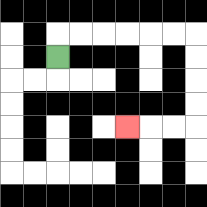{'start': '[2, 2]', 'end': '[5, 5]', 'path_directions': 'U,R,R,R,R,R,R,D,D,D,D,L,L,L', 'path_coordinates': '[[2, 2], [2, 1], [3, 1], [4, 1], [5, 1], [6, 1], [7, 1], [8, 1], [8, 2], [8, 3], [8, 4], [8, 5], [7, 5], [6, 5], [5, 5]]'}